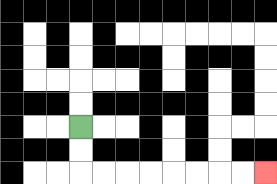{'start': '[3, 5]', 'end': '[11, 7]', 'path_directions': 'D,D,R,R,R,R,R,R,R,R', 'path_coordinates': '[[3, 5], [3, 6], [3, 7], [4, 7], [5, 7], [6, 7], [7, 7], [8, 7], [9, 7], [10, 7], [11, 7]]'}